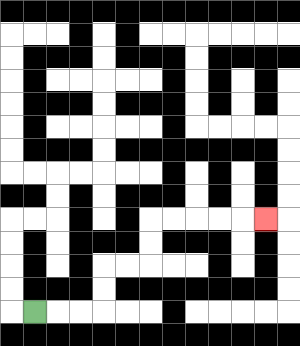{'start': '[1, 13]', 'end': '[11, 9]', 'path_directions': 'R,R,R,U,U,R,R,U,U,R,R,R,R,R', 'path_coordinates': '[[1, 13], [2, 13], [3, 13], [4, 13], [4, 12], [4, 11], [5, 11], [6, 11], [6, 10], [6, 9], [7, 9], [8, 9], [9, 9], [10, 9], [11, 9]]'}